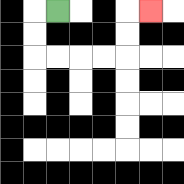{'start': '[2, 0]', 'end': '[6, 0]', 'path_directions': 'L,D,D,R,R,R,R,U,U,R', 'path_coordinates': '[[2, 0], [1, 0], [1, 1], [1, 2], [2, 2], [3, 2], [4, 2], [5, 2], [5, 1], [5, 0], [6, 0]]'}